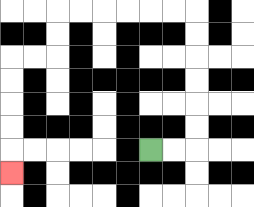{'start': '[6, 6]', 'end': '[0, 7]', 'path_directions': 'R,R,U,U,U,U,U,U,L,L,L,L,L,L,D,D,L,L,D,D,D,D,D', 'path_coordinates': '[[6, 6], [7, 6], [8, 6], [8, 5], [8, 4], [8, 3], [8, 2], [8, 1], [8, 0], [7, 0], [6, 0], [5, 0], [4, 0], [3, 0], [2, 0], [2, 1], [2, 2], [1, 2], [0, 2], [0, 3], [0, 4], [0, 5], [0, 6], [0, 7]]'}